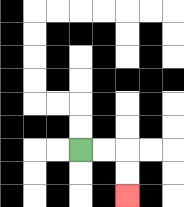{'start': '[3, 6]', 'end': '[5, 8]', 'path_directions': 'R,R,D,D', 'path_coordinates': '[[3, 6], [4, 6], [5, 6], [5, 7], [5, 8]]'}